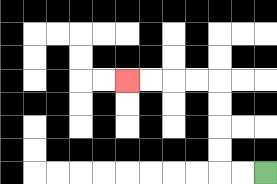{'start': '[11, 7]', 'end': '[5, 3]', 'path_directions': 'L,L,U,U,U,U,L,L,L,L', 'path_coordinates': '[[11, 7], [10, 7], [9, 7], [9, 6], [9, 5], [9, 4], [9, 3], [8, 3], [7, 3], [6, 3], [5, 3]]'}